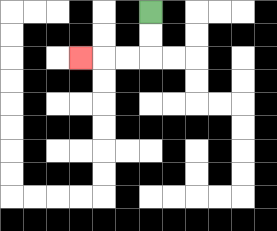{'start': '[6, 0]', 'end': '[3, 2]', 'path_directions': 'D,D,L,L,L', 'path_coordinates': '[[6, 0], [6, 1], [6, 2], [5, 2], [4, 2], [3, 2]]'}